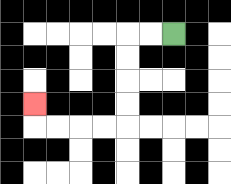{'start': '[7, 1]', 'end': '[1, 4]', 'path_directions': 'L,L,D,D,D,D,L,L,L,L,U', 'path_coordinates': '[[7, 1], [6, 1], [5, 1], [5, 2], [5, 3], [5, 4], [5, 5], [4, 5], [3, 5], [2, 5], [1, 5], [1, 4]]'}